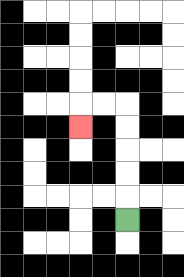{'start': '[5, 9]', 'end': '[3, 5]', 'path_directions': 'U,U,U,U,U,L,L,D', 'path_coordinates': '[[5, 9], [5, 8], [5, 7], [5, 6], [5, 5], [5, 4], [4, 4], [3, 4], [3, 5]]'}